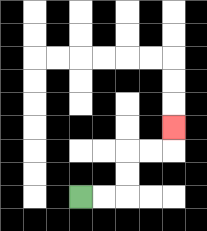{'start': '[3, 8]', 'end': '[7, 5]', 'path_directions': 'R,R,U,U,R,R,U', 'path_coordinates': '[[3, 8], [4, 8], [5, 8], [5, 7], [5, 6], [6, 6], [7, 6], [7, 5]]'}